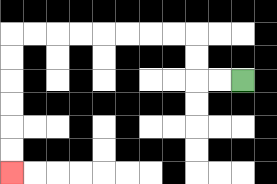{'start': '[10, 3]', 'end': '[0, 7]', 'path_directions': 'L,L,U,U,L,L,L,L,L,L,L,L,D,D,D,D,D,D', 'path_coordinates': '[[10, 3], [9, 3], [8, 3], [8, 2], [8, 1], [7, 1], [6, 1], [5, 1], [4, 1], [3, 1], [2, 1], [1, 1], [0, 1], [0, 2], [0, 3], [0, 4], [0, 5], [0, 6], [0, 7]]'}